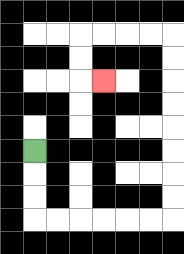{'start': '[1, 6]', 'end': '[4, 3]', 'path_directions': 'D,D,D,R,R,R,R,R,R,U,U,U,U,U,U,U,U,L,L,L,L,D,D,R', 'path_coordinates': '[[1, 6], [1, 7], [1, 8], [1, 9], [2, 9], [3, 9], [4, 9], [5, 9], [6, 9], [7, 9], [7, 8], [7, 7], [7, 6], [7, 5], [7, 4], [7, 3], [7, 2], [7, 1], [6, 1], [5, 1], [4, 1], [3, 1], [3, 2], [3, 3], [4, 3]]'}